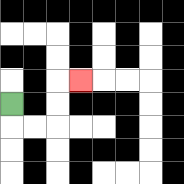{'start': '[0, 4]', 'end': '[3, 3]', 'path_directions': 'D,R,R,U,U,R', 'path_coordinates': '[[0, 4], [0, 5], [1, 5], [2, 5], [2, 4], [2, 3], [3, 3]]'}